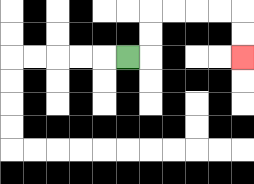{'start': '[5, 2]', 'end': '[10, 2]', 'path_directions': 'R,U,U,R,R,R,R,D,D', 'path_coordinates': '[[5, 2], [6, 2], [6, 1], [6, 0], [7, 0], [8, 0], [9, 0], [10, 0], [10, 1], [10, 2]]'}